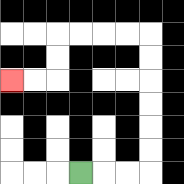{'start': '[3, 7]', 'end': '[0, 3]', 'path_directions': 'R,R,R,U,U,U,U,U,U,L,L,L,L,D,D,L,L', 'path_coordinates': '[[3, 7], [4, 7], [5, 7], [6, 7], [6, 6], [6, 5], [6, 4], [6, 3], [6, 2], [6, 1], [5, 1], [4, 1], [3, 1], [2, 1], [2, 2], [2, 3], [1, 3], [0, 3]]'}